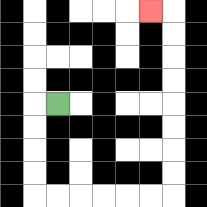{'start': '[2, 4]', 'end': '[6, 0]', 'path_directions': 'L,D,D,D,D,R,R,R,R,R,R,U,U,U,U,U,U,U,U,L', 'path_coordinates': '[[2, 4], [1, 4], [1, 5], [1, 6], [1, 7], [1, 8], [2, 8], [3, 8], [4, 8], [5, 8], [6, 8], [7, 8], [7, 7], [7, 6], [7, 5], [7, 4], [7, 3], [7, 2], [7, 1], [7, 0], [6, 0]]'}